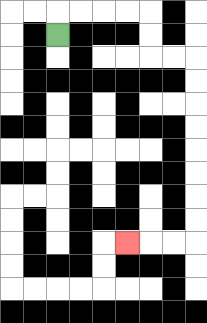{'start': '[2, 1]', 'end': '[5, 10]', 'path_directions': 'U,R,R,R,R,D,D,R,R,D,D,D,D,D,D,D,D,L,L,L', 'path_coordinates': '[[2, 1], [2, 0], [3, 0], [4, 0], [5, 0], [6, 0], [6, 1], [6, 2], [7, 2], [8, 2], [8, 3], [8, 4], [8, 5], [8, 6], [8, 7], [8, 8], [8, 9], [8, 10], [7, 10], [6, 10], [5, 10]]'}